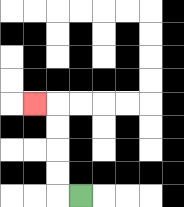{'start': '[3, 8]', 'end': '[1, 4]', 'path_directions': 'L,U,U,U,U,L', 'path_coordinates': '[[3, 8], [2, 8], [2, 7], [2, 6], [2, 5], [2, 4], [1, 4]]'}